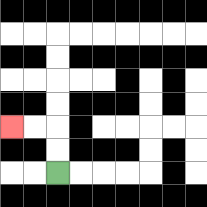{'start': '[2, 7]', 'end': '[0, 5]', 'path_directions': 'U,U,L,L', 'path_coordinates': '[[2, 7], [2, 6], [2, 5], [1, 5], [0, 5]]'}